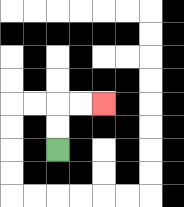{'start': '[2, 6]', 'end': '[4, 4]', 'path_directions': 'U,U,R,R', 'path_coordinates': '[[2, 6], [2, 5], [2, 4], [3, 4], [4, 4]]'}